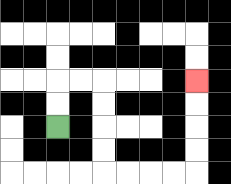{'start': '[2, 5]', 'end': '[8, 3]', 'path_directions': 'U,U,R,R,D,D,D,D,R,R,R,R,U,U,U,U', 'path_coordinates': '[[2, 5], [2, 4], [2, 3], [3, 3], [4, 3], [4, 4], [4, 5], [4, 6], [4, 7], [5, 7], [6, 7], [7, 7], [8, 7], [8, 6], [8, 5], [8, 4], [8, 3]]'}